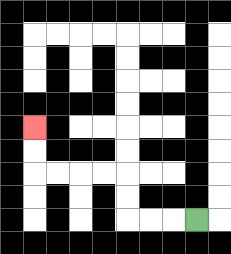{'start': '[8, 9]', 'end': '[1, 5]', 'path_directions': 'L,L,L,U,U,L,L,L,L,U,U', 'path_coordinates': '[[8, 9], [7, 9], [6, 9], [5, 9], [5, 8], [5, 7], [4, 7], [3, 7], [2, 7], [1, 7], [1, 6], [1, 5]]'}